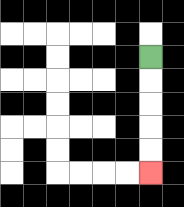{'start': '[6, 2]', 'end': '[6, 7]', 'path_directions': 'D,D,D,D,D', 'path_coordinates': '[[6, 2], [6, 3], [6, 4], [6, 5], [6, 6], [6, 7]]'}